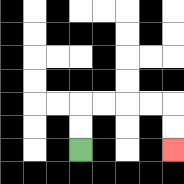{'start': '[3, 6]', 'end': '[7, 6]', 'path_directions': 'U,U,R,R,R,R,D,D', 'path_coordinates': '[[3, 6], [3, 5], [3, 4], [4, 4], [5, 4], [6, 4], [7, 4], [7, 5], [7, 6]]'}